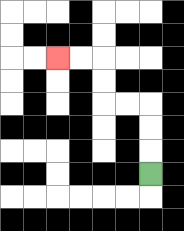{'start': '[6, 7]', 'end': '[2, 2]', 'path_directions': 'U,U,U,L,L,U,U,L,L', 'path_coordinates': '[[6, 7], [6, 6], [6, 5], [6, 4], [5, 4], [4, 4], [4, 3], [4, 2], [3, 2], [2, 2]]'}